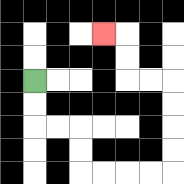{'start': '[1, 3]', 'end': '[4, 1]', 'path_directions': 'D,D,R,R,D,D,R,R,R,R,U,U,U,U,L,L,U,U,L', 'path_coordinates': '[[1, 3], [1, 4], [1, 5], [2, 5], [3, 5], [3, 6], [3, 7], [4, 7], [5, 7], [6, 7], [7, 7], [7, 6], [7, 5], [7, 4], [7, 3], [6, 3], [5, 3], [5, 2], [5, 1], [4, 1]]'}